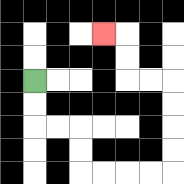{'start': '[1, 3]', 'end': '[4, 1]', 'path_directions': 'D,D,R,R,D,D,R,R,R,R,U,U,U,U,L,L,U,U,L', 'path_coordinates': '[[1, 3], [1, 4], [1, 5], [2, 5], [3, 5], [3, 6], [3, 7], [4, 7], [5, 7], [6, 7], [7, 7], [7, 6], [7, 5], [7, 4], [7, 3], [6, 3], [5, 3], [5, 2], [5, 1], [4, 1]]'}